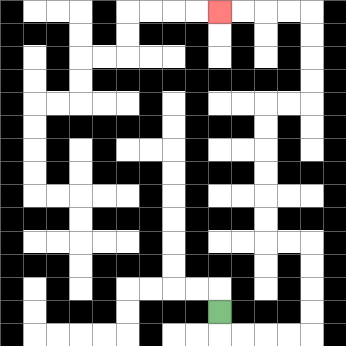{'start': '[9, 13]', 'end': '[9, 0]', 'path_directions': 'D,R,R,R,R,U,U,U,U,L,L,U,U,U,U,U,U,R,R,U,U,U,U,L,L,L,L', 'path_coordinates': '[[9, 13], [9, 14], [10, 14], [11, 14], [12, 14], [13, 14], [13, 13], [13, 12], [13, 11], [13, 10], [12, 10], [11, 10], [11, 9], [11, 8], [11, 7], [11, 6], [11, 5], [11, 4], [12, 4], [13, 4], [13, 3], [13, 2], [13, 1], [13, 0], [12, 0], [11, 0], [10, 0], [9, 0]]'}